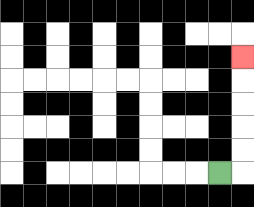{'start': '[9, 7]', 'end': '[10, 2]', 'path_directions': 'R,U,U,U,U,U', 'path_coordinates': '[[9, 7], [10, 7], [10, 6], [10, 5], [10, 4], [10, 3], [10, 2]]'}